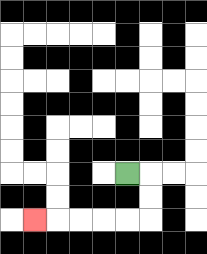{'start': '[5, 7]', 'end': '[1, 9]', 'path_directions': 'R,D,D,L,L,L,L,L', 'path_coordinates': '[[5, 7], [6, 7], [6, 8], [6, 9], [5, 9], [4, 9], [3, 9], [2, 9], [1, 9]]'}